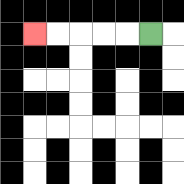{'start': '[6, 1]', 'end': '[1, 1]', 'path_directions': 'L,L,L,L,L', 'path_coordinates': '[[6, 1], [5, 1], [4, 1], [3, 1], [2, 1], [1, 1]]'}